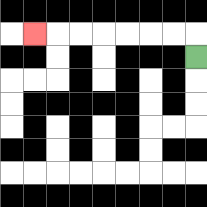{'start': '[8, 2]', 'end': '[1, 1]', 'path_directions': 'U,L,L,L,L,L,L,L', 'path_coordinates': '[[8, 2], [8, 1], [7, 1], [6, 1], [5, 1], [4, 1], [3, 1], [2, 1], [1, 1]]'}